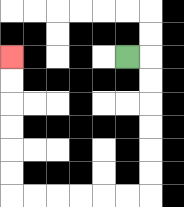{'start': '[5, 2]', 'end': '[0, 2]', 'path_directions': 'R,D,D,D,D,D,D,L,L,L,L,L,L,U,U,U,U,U,U', 'path_coordinates': '[[5, 2], [6, 2], [6, 3], [6, 4], [6, 5], [6, 6], [6, 7], [6, 8], [5, 8], [4, 8], [3, 8], [2, 8], [1, 8], [0, 8], [0, 7], [0, 6], [0, 5], [0, 4], [0, 3], [0, 2]]'}